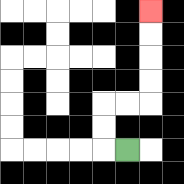{'start': '[5, 6]', 'end': '[6, 0]', 'path_directions': 'L,U,U,R,R,U,U,U,U', 'path_coordinates': '[[5, 6], [4, 6], [4, 5], [4, 4], [5, 4], [6, 4], [6, 3], [6, 2], [6, 1], [6, 0]]'}